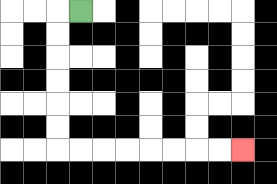{'start': '[3, 0]', 'end': '[10, 6]', 'path_directions': 'L,D,D,D,D,D,D,R,R,R,R,R,R,R,R', 'path_coordinates': '[[3, 0], [2, 0], [2, 1], [2, 2], [2, 3], [2, 4], [2, 5], [2, 6], [3, 6], [4, 6], [5, 6], [6, 6], [7, 6], [8, 6], [9, 6], [10, 6]]'}